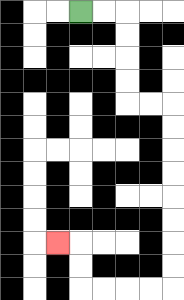{'start': '[3, 0]', 'end': '[2, 10]', 'path_directions': 'R,R,D,D,D,D,R,R,D,D,D,D,D,D,D,D,L,L,L,L,U,U,L', 'path_coordinates': '[[3, 0], [4, 0], [5, 0], [5, 1], [5, 2], [5, 3], [5, 4], [6, 4], [7, 4], [7, 5], [7, 6], [7, 7], [7, 8], [7, 9], [7, 10], [7, 11], [7, 12], [6, 12], [5, 12], [4, 12], [3, 12], [3, 11], [3, 10], [2, 10]]'}